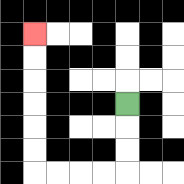{'start': '[5, 4]', 'end': '[1, 1]', 'path_directions': 'D,D,D,L,L,L,L,U,U,U,U,U,U', 'path_coordinates': '[[5, 4], [5, 5], [5, 6], [5, 7], [4, 7], [3, 7], [2, 7], [1, 7], [1, 6], [1, 5], [1, 4], [1, 3], [1, 2], [1, 1]]'}